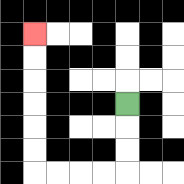{'start': '[5, 4]', 'end': '[1, 1]', 'path_directions': 'D,D,D,L,L,L,L,U,U,U,U,U,U', 'path_coordinates': '[[5, 4], [5, 5], [5, 6], [5, 7], [4, 7], [3, 7], [2, 7], [1, 7], [1, 6], [1, 5], [1, 4], [1, 3], [1, 2], [1, 1]]'}